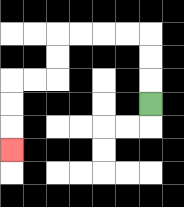{'start': '[6, 4]', 'end': '[0, 6]', 'path_directions': 'U,U,U,L,L,L,L,D,D,L,L,D,D,D', 'path_coordinates': '[[6, 4], [6, 3], [6, 2], [6, 1], [5, 1], [4, 1], [3, 1], [2, 1], [2, 2], [2, 3], [1, 3], [0, 3], [0, 4], [0, 5], [0, 6]]'}